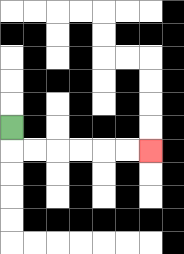{'start': '[0, 5]', 'end': '[6, 6]', 'path_directions': 'D,R,R,R,R,R,R', 'path_coordinates': '[[0, 5], [0, 6], [1, 6], [2, 6], [3, 6], [4, 6], [5, 6], [6, 6]]'}